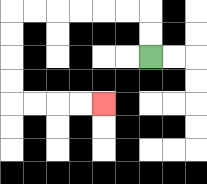{'start': '[6, 2]', 'end': '[4, 4]', 'path_directions': 'U,U,L,L,L,L,L,L,D,D,D,D,R,R,R,R', 'path_coordinates': '[[6, 2], [6, 1], [6, 0], [5, 0], [4, 0], [3, 0], [2, 0], [1, 0], [0, 0], [0, 1], [0, 2], [0, 3], [0, 4], [1, 4], [2, 4], [3, 4], [4, 4]]'}